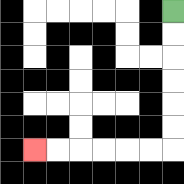{'start': '[7, 0]', 'end': '[1, 6]', 'path_directions': 'D,D,D,D,D,D,L,L,L,L,L,L', 'path_coordinates': '[[7, 0], [7, 1], [7, 2], [7, 3], [7, 4], [7, 5], [7, 6], [6, 6], [5, 6], [4, 6], [3, 6], [2, 6], [1, 6]]'}